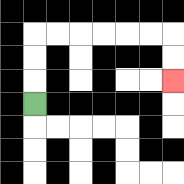{'start': '[1, 4]', 'end': '[7, 3]', 'path_directions': 'U,U,U,R,R,R,R,R,R,D,D', 'path_coordinates': '[[1, 4], [1, 3], [1, 2], [1, 1], [2, 1], [3, 1], [4, 1], [5, 1], [6, 1], [7, 1], [7, 2], [7, 3]]'}